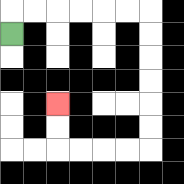{'start': '[0, 1]', 'end': '[2, 4]', 'path_directions': 'U,R,R,R,R,R,R,D,D,D,D,D,D,L,L,L,L,U,U', 'path_coordinates': '[[0, 1], [0, 0], [1, 0], [2, 0], [3, 0], [4, 0], [5, 0], [6, 0], [6, 1], [6, 2], [6, 3], [6, 4], [6, 5], [6, 6], [5, 6], [4, 6], [3, 6], [2, 6], [2, 5], [2, 4]]'}